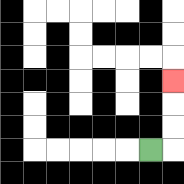{'start': '[6, 6]', 'end': '[7, 3]', 'path_directions': 'R,U,U,U', 'path_coordinates': '[[6, 6], [7, 6], [7, 5], [7, 4], [7, 3]]'}